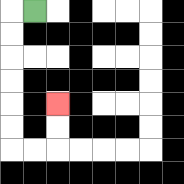{'start': '[1, 0]', 'end': '[2, 4]', 'path_directions': 'L,D,D,D,D,D,D,R,R,U,U', 'path_coordinates': '[[1, 0], [0, 0], [0, 1], [0, 2], [0, 3], [0, 4], [0, 5], [0, 6], [1, 6], [2, 6], [2, 5], [2, 4]]'}